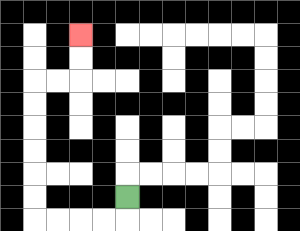{'start': '[5, 8]', 'end': '[3, 1]', 'path_directions': 'D,L,L,L,L,U,U,U,U,U,U,R,R,U,U', 'path_coordinates': '[[5, 8], [5, 9], [4, 9], [3, 9], [2, 9], [1, 9], [1, 8], [1, 7], [1, 6], [1, 5], [1, 4], [1, 3], [2, 3], [3, 3], [3, 2], [3, 1]]'}